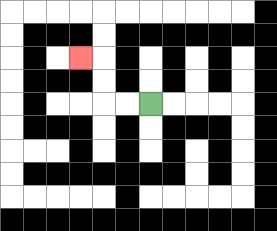{'start': '[6, 4]', 'end': '[3, 2]', 'path_directions': 'L,L,U,U,L', 'path_coordinates': '[[6, 4], [5, 4], [4, 4], [4, 3], [4, 2], [3, 2]]'}